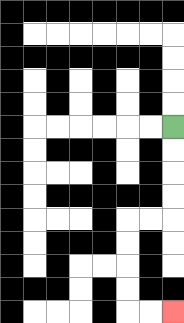{'start': '[7, 5]', 'end': '[7, 13]', 'path_directions': 'D,D,D,D,L,L,D,D,D,D,R,R', 'path_coordinates': '[[7, 5], [7, 6], [7, 7], [7, 8], [7, 9], [6, 9], [5, 9], [5, 10], [5, 11], [5, 12], [5, 13], [6, 13], [7, 13]]'}